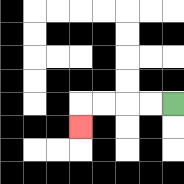{'start': '[7, 4]', 'end': '[3, 5]', 'path_directions': 'L,L,L,L,D', 'path_coordinates': '[[7, 4], [6, 4], [5, 4], [4, 4], [3, 4], [3, 5]]'}